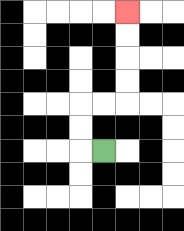{'start': '[4, 6]', 'end': '[5, 0]', 'path_directions': 'L,U,U,R,R,U,U,U,U', 'path_coordinates': '[[4, 6], [3, 6], [3, 5], [3, 4], [4, 4], [5, 4], [5, 3], [5, 2], [5, 1], [5, 0]]'}